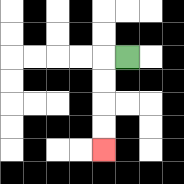{'start': '[5, 2]', 'end': '[4, 6]', 'path_directions': 'L,D,D,D,D', 'path_coordinates': '[[5, 2], [4, 2], [4, 3], [4, 4], [4, 5], [4, 6]]'}